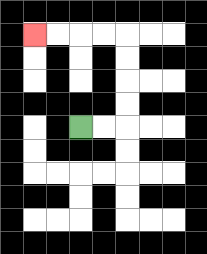{'start': '[3, 5]', 'end': '[1, 1]', 'path_directions': 'R,R,U,U,U,U,L,L,L,L', 'path_coordinates': '[[3, 5], [4, 5], [5, 5], [5, 4], [5, 3], [5, 2], [5, 1], [4, 1], [3, 1], [2, 1], [1, 1]]'}